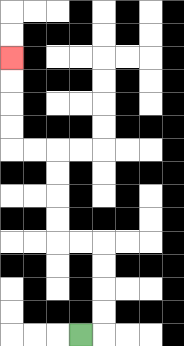{'start': '[3, 14]', 'end': '[0, 2]', 'path_directions': 'R,U,U,U,U,L,L,U,U,U,U,L,L,U,U,U,U', 'path_coordinates': '[[3, 14], [4, 14], [4, 13], [4, 12], [4, 11], [4, 10], [3, 10], [2, 10], [2, 9], [2, 8], [2, 7], [2, 6], [1, 6], [0, 6], [0, 5], [0, 4], [0, 3], [0, 2]]'}